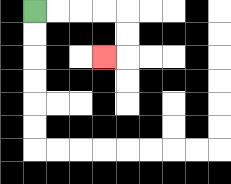{'start': '[1, 0]', 'end': '[4, 2]', 'path_directions': 'R,R,R,R,D,D,L', 'path_coordinates': '[[1, 0], [2, 0], [3, 0], [4, 0], [5, 0], [5, 1], [5, 2], [4, 2]]'}